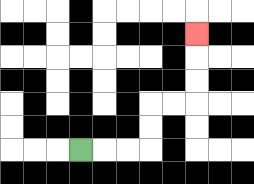{'start': '[3, 6]', 'end': '[8, 1]', 'path_directions': 'R,R,R,U,U,R,R,U,U,U', 'path_coordinates': '[[3, 6], [4, 6], [5, 6], [6, 6], [6, 5], [6, 4], [7, 4], [8, 4], [8, 3], [8, 2], [8, 1]]'}